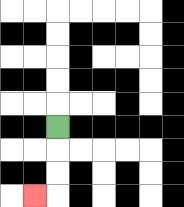{'start': '[2, 5]', 'end': '[1, 8]', 'path_directions': 'D,D,D,L', 'path_coordinates': '[[2, 5], [2, 6], [2, 7], [2, 8], [1, 8]]'}